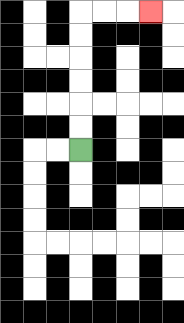{'start': '[3, 6]', 'end': '[6, 0]', 'path_directions': 'U,U,U,U,U,U,R,R,R', 'path_coordinates': '[[3, 6], [3, 5], [3, 4], [3, 3], [3, 2], [3, 1], [3, 0], [4, 0], [5, 0], [6, 0]]'}